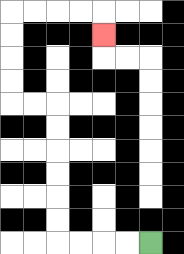{'start': '[6, 10]', 'end': '[4, 1]', 'path_directions': 'L,L,L,L,U,U,U,U,U,U,L,L,U,U,U,U,R,R,R,R,D', 'path_coordinates': '[[6, 10], [5, 10], [4, 10], [3, 10], [2, 10], [2, 9], [2, 8], [2, 7], [2, 6], [2, 5], [2, 4], [1, 4], [0, 4], [0, 3], [0, 2], [0, 1], [0, 0], [1, 0], [2, 0], [3, 0], [4, 0], [4, 1]]'}